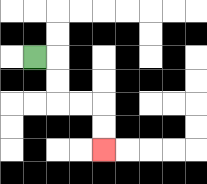{'start': '[1, 2]', 'end': '[4, 6]', 'path_directions': 'R,D,D,R,R,D,D', 'path_coordinates': '[[1, 2], [2, 2], [2, 3], [2, 4], [3, 4], [4, 4], [4, 5], [4, 6]]'}